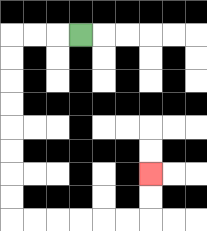{'start': '[3, 1]', 'end': '[6, 7]', 'path_directions': 'L,L,L,D,D,D,D,D,D,D,D,R,R,R,R,R,R,U,U', 'path_coordinates': '[[3, 1], [2, 1], [1, 1], [0, 1], [0, 2], [0, 3], [0, 4], [0, 5], [0, 6], [0, 7], [0, 8], [0, 9], [1, 9], [2, 9], [3, 9], [4, 9], [5, 9], [6, 9], [6, 8], [6, 7]]'}